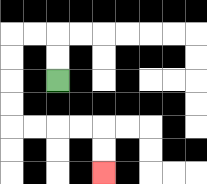{'start': '[2, 3]', 'end': '[4, 7]', 'path_directions': 'U,U,L,L,D,D,D,D,R,R,R,R,D,D', 'path_coordinates': '[[2, 3], [2, 2], [2, 1], [1, 1], [0, 1], [0, 2], [0, 3], [0, 4], [0, 5], [1, 5], [2, 5], [3, 5], [4, 5], [4, 6], [4, 7]]'}